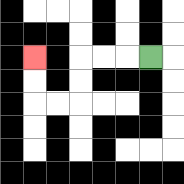{'start': '[6, 2]', 'end': '[1, 2]', 'path_directions': 'L,L,L,D,D,L,L,U,U', 'path_coordinates': '[[6, 2], [5, 2], [4, 2], [3, 2], [3, 3], [3, 4], [2, 4], [1, 4], [1, 3], [1, 2]]'}